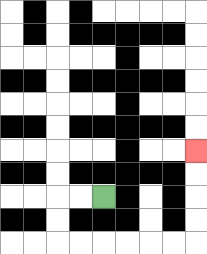{'start': '[4, 8]', 'end': '[8, 6]', 'path_directions': 'L,L,D,D,R,R,R,R,R,R,U,U,U,U', 'path_coordinates': '[[4, 8], [3, 8], [2, 8], [2, 9], [2, 10], [3, 10], [4, 10], [5, 10], [6, 10], [7, 10], [8, 10], [8, 9], [8, 8], [8, 7], [8, 6]]'}